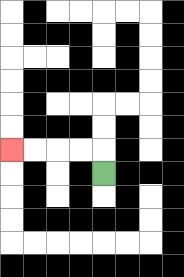{'start': '[4, 7]', 'end': '[0, 6]', 'path_directions': 'U,L,L,L,L', 'path_coordinates': '[[4, 7], [4, 6], [3, 6], [2, 6], [1, 6], [0, 6]]'}